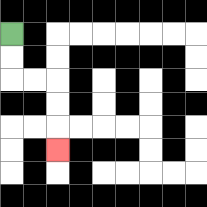{'start': '[0, 1]', 'end': '[2, 6]', 'path_directions': 'D,D,R,R,D,D,D', 'path_coordinates': '[[0, 1], [0, 2], [0, 3], [1, 3], [2, 3], [2, 4], [2, 5], [2, 6]]'}